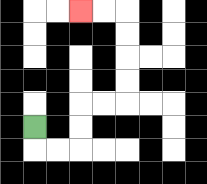{'start': '[1, 5]', 'end': '[3, 0]', 'path_directions': 'D,R,R,U,U,R,R,U,U,U,U,L,L', 'path_coordinates': '[[1, 5], [1, 6], [2, 6], [3, 6], [3, 5], [3, 4], [4, 4], [5, 4], [5, 3], [5, 2], [5, 1], [5, 0], [4, 0], [3, 0]]'}